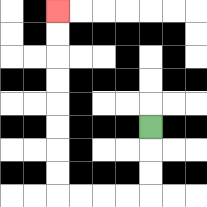{'start': '[6, 5]', 'end': '[2, 0]', 'path_directions': 'D,D,D,L,L,L,L,U,U,U,U,U,U,U,U', 'path_coordinates': '[[6, 5], [6, 6], [6, 7], [6, 8], [5, 8], [4, 8], [3, 8], [2, 8], [2, 7], [2, 6], [2, 5], [2, 4], [2, 3], [2, 2], [2, 1], [2, 0]]'}